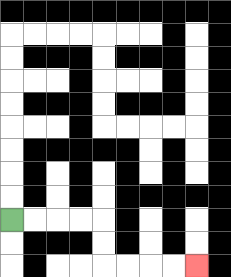{'start': '[0, 9]', 'end': '[8, 11]', 'path_directions': 'R,R,R,R,D,D,R,R,R,R', 'path_coordinates': '[[0, 9], [1, 9], [2, 9], [3, 9], [4, 9], [4, 10], [4, 11], [5, 11], [6, 11], [7, 11], [8, 11]]'}